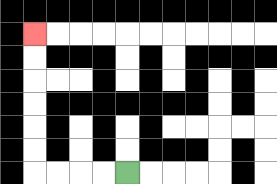{'start': '[5, 7]', 'end': '[1, 1]', 'path_directions': 'L,L,L,L,U,U,U,U,U,U', 'path_coordinates': '[[5, 7], [4, 7], [3, 7], [2, 7], [1, 7], [1, 6], [1, 5], [1, 4], [1, 3], [1, 2], [1, 1]]'}